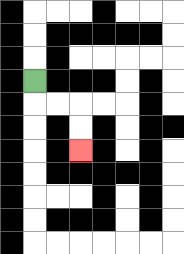{'start': '[1, 3]', 'end': '[3, 6]', 'path_directions': 'D,R,R,D,D', 'path_coordinates': '[[1, 3], [1, 4], [2, 4], [3, 4], [3, 5], [3, 6]]'}